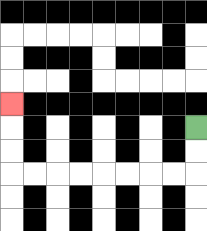{'start': '[8, 5]', 'end': '[0, 4]', 'path_directions': 'D,D,L,L,L,L,L,L,L,L,U,U,U', 'path_coordinates': '[[8, 5], [8, 6], [8, 7], [7, 7], [6, 7], [5, 7], [4, 7], [3, 7], [2, 7], [1, 7], [0, 7], [0, 6], [0, 5], [0, 4]]'}